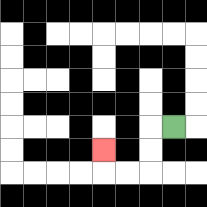{'start': '[7, 5]', 'end': '[4, 6]', 'path_directions': 'L,D,D,L,L,U', 'path_coordinates': '[[7, 5], [6, 5], [6, 6], [6, 7], [5, 7], [4, 7], [4, 6]]'}